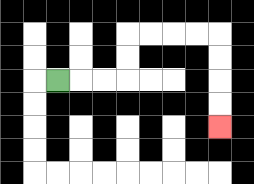{'start': '[2, 3]', 'end': '[9, 5]', 'path_directions': 'R,R,R,U,U,R,R,R,R,D,D,D,D', 'path_coordinates': '[[2, 3], [3, 3], [4, 3], [5, 3], [5, 2], [5, 1], [6, 1], [7, 1], [8, 1], [9, 1], [9, 2], [9, 3], [9, 4], [9, 5]]'}